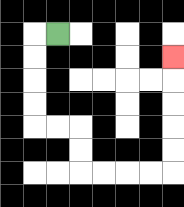{'start': '[2, 1]', 'end': '[7, 2]', 'path_directions': 'L,D,D,D,D,R,R,D,D,R,R,R,R,U,U,U,U,U', 'path_coordinates': '[[2, 1], [1, 1], [1, 2], [1, 3], [1, 4], [1, 5], [2, 5], [3, 5], [3, 6], [3, 7], [4, 7], [5, 7], [6, 7], [7, 7], [7, 6], [7, 5], [7, 4], [7, 3], [7, 2]]'}